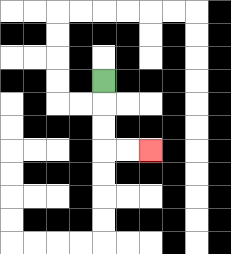{'start': '[4, 3]', 'end': '[6, 6]', 'path_directions': 'D,D,D,R,R', 'path_coordinates': '[[4, 3], [4, 4], [4, 5], [4, 6], [5, 6], [6, 6]]'}